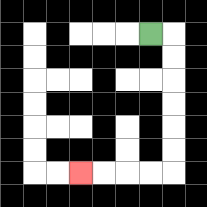{'start': '[6, 1]', 'end': '[3, 7]', 'path_directions': 'R,D,D,D,D,D,D,L,L,L,L', 'path_coordinates': '[[6, 1], [7, 1], [7, 2], [7, 3], [7, 4], [7, 5], [7, 6], [7, 7], [6, 7], [5, 7], [4, 7], [3, 7]]'}